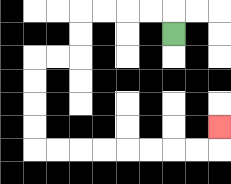{'start': '[7, 1]', 'end': '[9, 5]', 'path_directions': 'U,L,L,L,L,D,D,L,L,D,D,D,D,R,R,R,R,R,R,R,R,U', 'path_coordinates': '[[7, 1], [7, 0], [6, 0], [5, 0], [4, 0], [3, 0], [3, 1], [3, 2], [2, 2], [1, 2], [1, 3], [1, 4], [1, 5], [1, 6], [2, 6], [3, 6], [4, 6], [5, 6], [6, 6], [7, 6], [8, 6], [9, 6], [9, 5]]'}